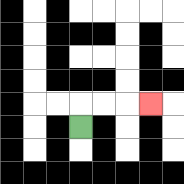{'start': '[3, 5]', 'end': '[6, 4]', 'path_directions': 'U,R,R,R', 'path_coordinates': '[[3, 5], [3, 4], [4, 4], [5, 4], [6, 4]]'}